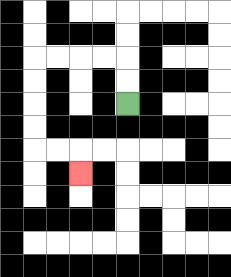{'start': '[5, 4]', 'end': '[3, 7]', 'path_directions': 'U,U,L,L,L,L,D,D,D,D,R,R,D', 'path_coordinates': '[[5, 4], [5, 3], [5, 2], [4, 2], [3, 2], [2, 2], [1, 2], [1, 3], [1, 4], [1, 5], [1, 6], [2, 6], [3, 6], [3, 7]]'}